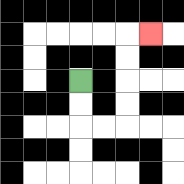{'start': '[3, 3]', 'end': '[6, 1]', 'path_directions': 'D,D,R,R,U,U,U,U,R', 'path_coordinates': '[[3, 3], [3, 4], [3, 5], [4, 5], [5, 5], [5, 4], [5, 3], [5, 2], [5, 1], [6, 1]]'}